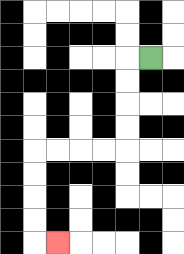{'start': '[6, 2]', 'end': '[2, 10]', 'path_directions': 'L,D,D,D,D,L,L,L,L,D,D,D,D,R', 'path_coordinates': '[[6, 2], [5, 2], [5, 3], [5, 4], [5, 5], [5, 6], [4, 6], [3, 6], [2, 6], [1, 6], [1, 7], [1, 8], [1, 9], [1, 10], [2, 10]]'}